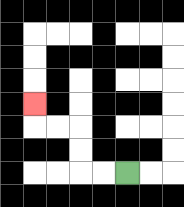{'start': '[5, 7]', 'end': '[1, 4]', 'path_directions': 'L,L,U,U,L,L,U', 'path_coordinates': '[[5, 7], [4, 7], [3, 7], [3, 6], [3, 5], [2, 5], [1, 5], [1, 4]]'}